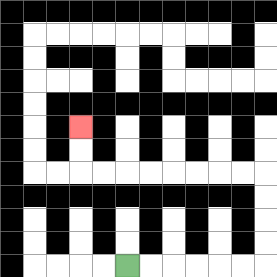{'start': '[5, 11]', 'end': '[3, 5]', 'path_directions': 'R,R,R,R,R,R,U,U,U,U,L,L,L,L,L,L,L,L,U,U', 'path_coordinates': '[[5, 11], [6, 11], [7, 11], [8, 11], [9, 11], [10, 11], [11, 11], [11, 10], [11, 9], [11, 8], [11, 7], [10, 7], [9, 7], [8, 7], [7, 7], [6, 7], [5, 7], [4, 7], [3, 7], [3, 6], [3, 5]]'}